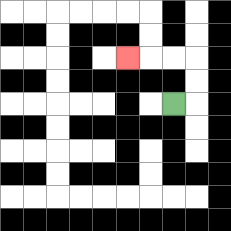{'start': '[7, 4]', 'end': '[5, 2]', 'path_directions': 'R,U,U,L,L,L', 'path_coordinates': '[[7, 4], [8, 4], [8, 3], [8, 2], [7, 2], [6, 2], [5, 2]]'}